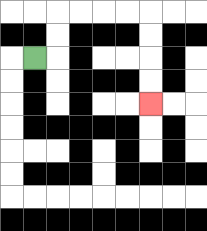{'start': '[1, 2]', 'end': '[6, 4]', 'path_directions': 'R,U,U,R,R,R,R,D,D,D,D', 'path_coordinates': '[[1, 2], [2, 2], [2, 1], [2, 0], [3, 0], [4, 0], [5, 0], [6, 0], [6, 1], [6, 2], [6, 3], [6, 4]]'}